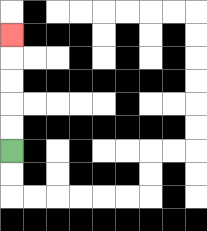{'start': '[0, 6]', 'end': '[0, 1]', 'path_directions': 'U,U,U,U,U', 'path_coordinates': '[[0, 6], [0, 5], [0, 4], [0, 3], [0, 2], [0, 1]]'}